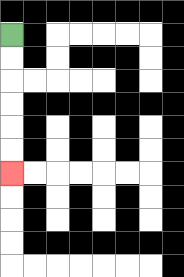{'start': '[0, 1]', 'end': '[0, 7]', 'path_directions': 'D,D,D,D,D,D', 'path_coordinates': '[[0, 1], [0, 2], [0, 3], [0, 4], [0, 5], [0, 6], [0, 7]]'}